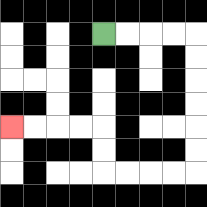{'start': '[4, 1]', 'end': '[0, 5]', 'path_directions': 'R,R,R,R,D,D,D,D,D,D,L,L,L,L,U,U,L,L,L,L', 'path_coordinates': '[[4, 1], [5, 1], [6, 1], [7, 1], [8, 1], [8, 2], [8, 3], [8, 4], [8, 5], [8, 6], [8, 7], [7, 7], [6, 7], [5, 7], [4, 7], [4, 6], [4, 5], [3, 5], [2, 5], [1, 5], [0, 5]]'}